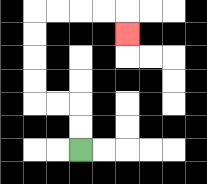{'start': '[3, 6]', 'end': '[5, 1]', 'path_directions': 'U,U,L,L,U,U,U,U,R,R,R,R,D', 'path_coordinates': '[[3, 6], [3, 5], [3, 4], [2, 4], [1, 4], [1, 3], [1, 2], [1, 1], [1, 0], [2, 0], [3, 0], [4, 0], [5, 0], [5, 1]]'}